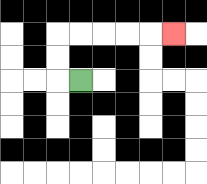{'start': '[3, 3]', 'end': '[7, 1]', 'path_directions': 'L,U,U,R,R,R,R,R', 'path_coordinates': '[[3, 3], [2, 3], [2, 2], [2, 1], [3, 1], [4, 1], [5, 1], [6, 1], [7, 1]]'}